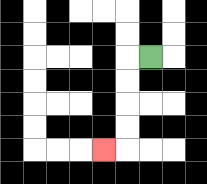{'start': '[6, 2]', 'end': '[4, 6]', 'path_directions': 'L,D,D,D,D,L', 'path_coordinates': '[[6, 2], [5, 2], [5, 3], [5, 4], [5, 5], [5, 6], [4, 6]]'}